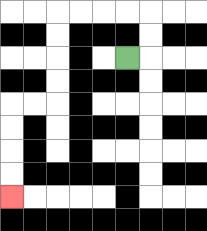{'start': '[5, 2]', 'end': '[0, 8]', 'path_directions': 'R,U,U,L,L,L,L,D,D,D,D,L,L,D,D,D,D', 'path_coordinates': '[[5, 2], [6, 2], [6, 1], [6, 0], [5, 0], [4, 0], [3, 0], [2, 0], [2, 1], [2, 2], [2, 3], [2, 4], [1, 4], [0, 4], [0, 5], [0, 6], [0, 7], [0, 8]]'}